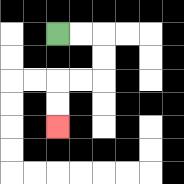{'start': '[2, 1]', 'end': '[2, 5]', 'path_directions': 'R,R,D,D,L,L,D,D', 'path_coordinates': '[[2, 1], [3, 1], [4, 1], [4, 2], [4, 3], [3, 3], [2, 3], [2, 4], [2, 5]]'}